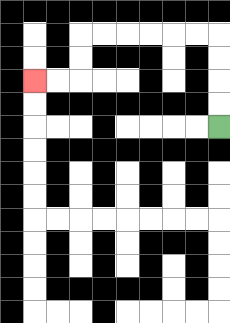{'start': '[9, 5]', 'end': '[1, 3]', 'path_directions': 'U,U,U,U,L,L,L,L,L,L,D,D,L,L', 'path_coordinates': '[[9, 5], [9, 4], [9, 3], [9, 2], [9, 1], [8, 1], [7, 1], [6, 1], [5, 1], [4, 1], [3, 1], [3, 2], [3, 3], [2, 3], [1, 3]]'}